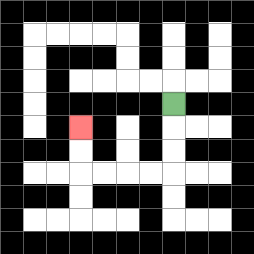{'start': '[7, 4]', 'end': '[3, 5]', 'path_directions': 'D,D,D,L,L,L,L,U,U', 'path_coordinates': '[[7, 4], [7, 5], [7, 6], [7, 7], [6, 7], [5, 7], [4, 7], [3, 7], [3, 6], [3, 5]]'}